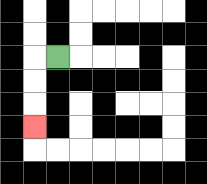{'start': '[2, 2]', 'end': '[1, 5]', 'path_directions': 'L,D,D,D', 'path_coordinates': '[[2, 2], [1, 2], [1, 3], [1, 4], [1, 5]]'}